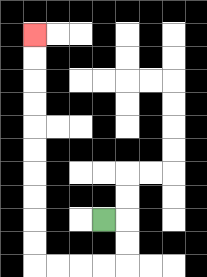{'start': '[4, 9]', 'end': '[1, 1]', 'path_directions': 'R,D,D,L,L,L,L,U,U,U,U,U,U,U,U,U,U', 'path_coordinates': '[[4, 9], [5, 9], [5, 10], [5, 11], [4, 11], [3, 11], [2, 11], [1, 11], [1, 10], [1, 9], [1, 8], [1, 7], [1, 6], [1, 5], [1, 4], [1, 3], [1, 2], [1, 1]]'}